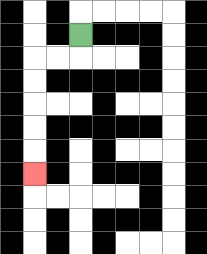{'start': '[3, 1]', 'end': '[1, 7]', 'path_directions': 'D,L,L,D,D,D,D,D', 'path_coordinates': '[[3, 1], [3, 2], [2, 2], [1, 2], [1, 3], [1, 4], [1, 5], [1, 6], [1, 7]]'}